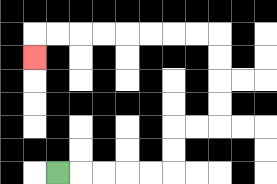{'start': '[2, 7]', 'end': '[1, 2]', 'path_directions': 'R,R,R,R,R,U,U,R,R,U,U,U,U,L,L,L,L,L,L,L,L,D', 'path_coordinates': '[[2, 7], [3, 7], [4, 7], [5, 7], [6, 7], [7, 7], [7, 6], [7, 5], [8, 5], [9, 5], [9, 4], [9, 3], [9, 2], [9, 1], [8, 1], [7, 1], [6, 1], [5, 1], [4, 1], [3, 1], [2, 1], [1, 1], [1, 2]]'}